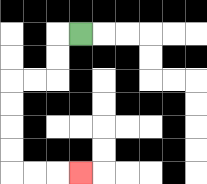{'start': '[3, 1]', 'end': '[3, 7]', 'path_directions': 'L,D,D,L,L,D,D,D,D,R,R,R', 'path_coordinates': '[[3, 1], [2, 1], [2, 2], [2, 3], [1, 3], [0, 3], [0, 4], [0, 5], [0, 6], [0, 7], [1, 7], [2, 7], [3, 7]]'}